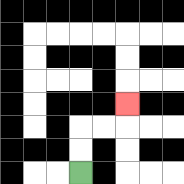{'start': '[3, 7]', 'end': '[5, 4]', 'path_directions': 'U,U,R,R,U', 'path_coordinates': '[[3, 7], [3, 6], [3, 5], [4, 5], [5, 5], [5, 4]]'}